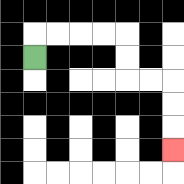{'start': '[1, 2]', 'end': '[7, 6]', 'path_directions': 'U,R,R,R,R,D,D,R,R,D,D,D', 'path_coordinates': '[[1, 2], [1, 1], [2, 1], [3, 1], [4, 1], [5, 1], [5, 2], [5, 3], [6, 3], [7, 3], [7, 4], [7, 5], [7, 6]]'}